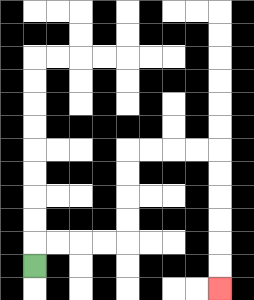{'start': '[1, 11]', 'end': '[9, 12]', 'path_directions': 'U,R,R,R,R,U,U,U,U,R,R,R,R,D,D,D,D,D,D', 'path_coordinates': '[[1, 11], [1, 10], [2, 10], [3, 10], [4, 10], [5, 10], [5, 9], [5, 8], [5, 7], [5, 6], [6, 6], [7, 6], [8, 6], [9, 6], [9, 7], [9, 8], [9, 9], [9, 10], [9, 11], [9, 12]]'}